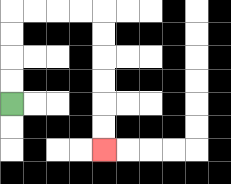{'start': '[0, 4]', 'end': '[4, 6]', 'path_directions': 'U,U,U,U,R,R,R,R,D,D,D,D,D,D', 'path_coordinates': '[[0, 4], [0, 3], [0, 2], [0, 1], [0, 0], [1, 0], [2, 0], [3, 0], [4, 0], [4, 1], [4, 2], [4, 3], [4, 4], [4, 5], [4, 6]]'}